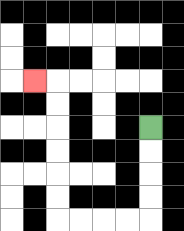{'start': '[6, 5]', 'end': '[1, 3]', 'path_directions': 'D,D,D,D,L,L,L,L,U,U,U,U,U,U,L', 'path_coordinates': '[[6, 5], [6, 6], [6, 7], [6, 8], [6, 9], [5, 9], [4, 9], [3, 9], [2, 9], [2, 8], [2, 7], [2, 6], [2, 5], [2, 4], [2, 3], [1, 3]]'}